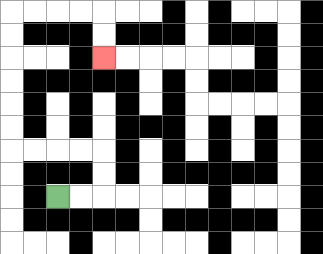{'start': '[2, 8]', 'end': '[4, 2]', 'path_directions': 'R,R,U,U,L,L,L,L,U,U,U,U,U,U,R,R,R,R,D,D', 'path_coordinates': '[[2, 8], [3, 8], [4, 8], [4, 7], [4, 6], [3, 6], [2, 6], [1, 6], [0, 6], [0, 5], [0, 4], [0, 3], [0, 2], [0, 1], [0, 0], [1, 0], [2, 0], [3, 0], [4, 0], [4, 1], [4, 2]]'}